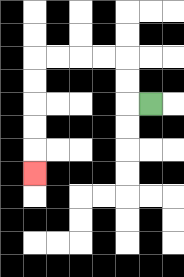{'start': '[6, 4]', 'end': '[1, 7]', 'path_directions': 'L,U,U,L,L,L,L,D,D,D,D,D', 'path_coordinates': '[[6, 4], [5, 4], [5, 3], [5, 2], [4, 2], [3, 2], [2, 2], [1, 2], [1, 3], [1, 4], [1, 5], [1, 6], [1, 7]]'}